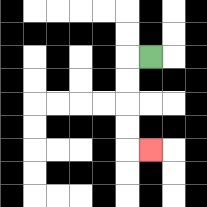{'start': '[6, 2]', 'end': '[6, 6]', 'path_directions': 'L,D,D,D,D,R', 'path_coordinates': '[[6, 2], [5, 2], [5, 3], [5, 4], [5, 5], [5, 6], [6, 6]]'}